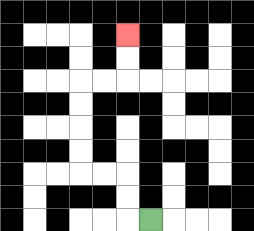{'start': '[6, 9]', 'end': '[5, 1]', 'path_directions': 'L,U,U,L,L,U,U,U,U,R,R,U,U', 'path_coordinates': '[[6, 9], [5, 9], [5, 8], [5, 7], [4, 7], [3, 7], [3, 6], [3, 5], [3, 4], [3, 3], [4, 3], [5, 3], [5, 2], [5, 1]]'}